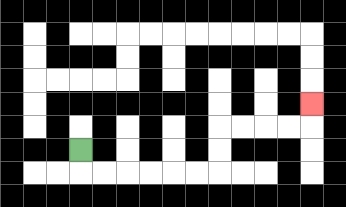{'start': '[3, 6]', 'end': '[13, 4]', 'path_directions': 'D,R,R,R,R,R,R,U,U,R,R,R,R,U', 'path_coordinates': '[[3, 6], [3, 7], [4, 7], [5, 7], [6, 7], [7, 7], [8, 7], [9, 7], [9, 6], [9, 5], [10, 5], [11, 5], [12, 5], [13, 5], [13, 4]]'}